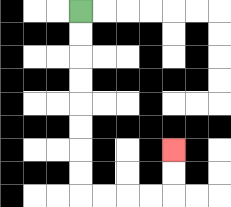{'start': '[3, 0]', 'end': '[7, 6]', 'path_directions': 'D,D,D,D,D,D,D,D,R,R,R,R,U,U', 'path_coordinates': '[[3, 0], [3, 1], [3, 2], [3, 3], [3, 4], [3, 5], [3, 6], [3, 7], [3, 8], [4, 8], [5, 8], [6, 8], [7, 8], [7, 7], [7, 6]]'}